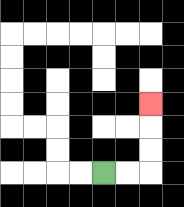{'start': '[4, 7]', 'end': '[6, 4]', 'path_directions': 'R,R,U,U,U', 'path_coordinates': '[[4, 7], [5, 7], [6, 7], [6, 6], [6, 5], [6, 4]]'}